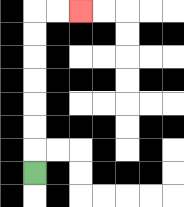{'start': '[1, 7]', 'end': '[3, 0]', 'path_directions': 'U,U,U,U,U,U,U,R,R', 'path_coordinates': '[[1, 7], [1, 6], [1, 5], [1, 4], [1, 3], [1, 2], [1, 1], [1, 0], [2, 0], [3, 0]]'}